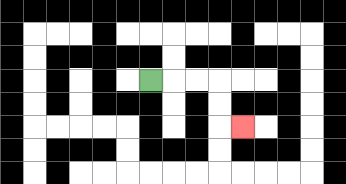{'start': '[6, 3]', 'end': '[10, 5]', 'path_directions': 'R,R,R,D,D,R', 'path_coordinates': '[[6, 3], [7, 3], [8, 3], [9, 3], [9, 4], [9, 5], [10, 5]]'}